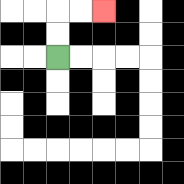{'start': '[2, 2]', 'end': '[4, 0]', 'path_directions': 'U,U,R,R', 'path_coordinates': '[[2, 2], [2, 1], [2, 0], [3, 0], [4, 0]]'}